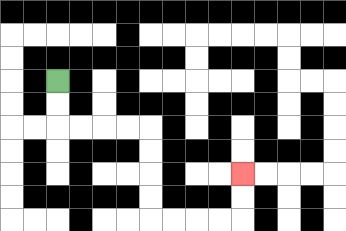{'start': '[2, 3]', 'end': '[10, 7]', 'path_directions': 'D,D,R,R,R,R,D,D,D,D,R,R,R,R,U,U', 'path_coordinates': '[[2, 3], [2, 4], [2, 5], [3, 5], [4, 5], [5, 5], [6, 5], [6, 6], [6, 7], [6, 8], [6, 9], [7, 9], [8, 9], [9, 9], [10, 9], [10, 8], [10, 7]]'}